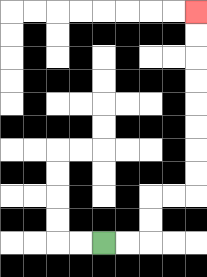{'start': '[4, 10]', 'end': '[8, 0]', 'path_directions': 'R,R,U,U,R,R,U,U,U,U,U,U,U,U', 'path_coordinates': '[[4, 10], [5, 10], [6, 10], [6, 9], [6, 8], [7, 8], [8, 8], [8, 7], [8, 6], [8, 5], [8, 4], [8, 3], [8, 2], [8, 1], [8, 0]]'}